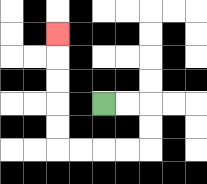{'start': '[4, 4]', 'end': '[2, 1]', 'path_directions': 'R,R,D,D,L,L,L,L,U,U,U,U,U', 'path_coordinates': '[[4, 4], [5, 4], [6, 4], [6, 5], [6, 6], [5, 6], [4, 6], [3, 6], [2, 6], [2, 5], [2, 4], [2, 3], [2, 2], [2, 1]]'}